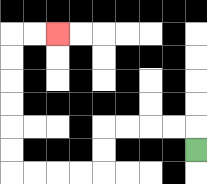{'start': '[8, 6]', 'end': '[2, 1]', 'path_directions': 'U,L,L,L,L,D,D,L,L,L,L,U,U,U,U,U,U,R,R', 'path_coordinates': '[[8, 6], [8, 5], [7, 5], [6, 5], [5, 5], [4, 5], [4, 6], [4, 7], [3, 7], [2, 7], [1, 7], [0, 7], [0, 6], [0, 5], [0, 4], [0, 3], [0, 2], [0, 1], [1, 1], [2, 1]]'}